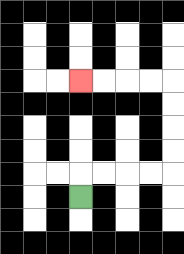{'start': '[3, 8]', 'end': '[3, 3]', 'path_directions': 'U,R,R,R,R,U,U,U,U,L,L,L,L', 'path_coordinates': '[[3, 8], [3, 7], [4, 7], [5, 7], [6, 7], [7, 7], [7, 6], [7, 5], [7, 4], [7, 3], [6, 3], [5, 3], [4, 3], [3, 3]]'}